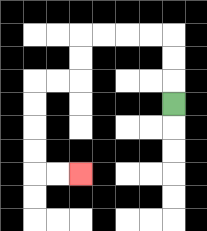{'start': '[7, 4]', 'end': '[3, 7]', 'path_directions': 'U,U,U,L,L,L,L,D,D,L,L,D,D,D,D,R,R', 'path_coordinates': '[[7, 4], [7, 3], [7, 2], [7, 1], [6, 1], [5, 1], [4, 1], [3, 1], [3, 2], [3, 3], [2, 3], [1, 3], [1, 4], [1, 5], [1, 6], [1, 7], [2, 7], [3, 7]]'}